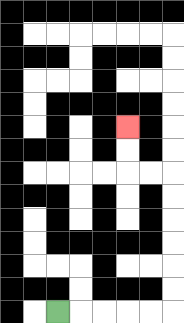{'start': '[2, 13]', 'end': '[5, 5]', 'path_directions': 'R,R,R,R,R,U,U,U,U,U,U,L,L,U,U', 'path_coordinates': '[[2, 13], [3, 13], [4, 13], [5, 13], [6, 13], [7, 13], [7, 12], [7, 11], [7, 10], [7, 9], [7, 8], [7, 7], [6, 7], [5, 7], [5, 6], [5, 5]]'}